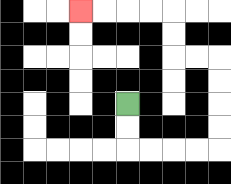{'start': '[5, 4]', 'end': '[3, 0]', 'path_directions': 'D,D,R,R,R,R,U,U,U,U,L,L,U,U,L,L,L,L', 'path_coordinates': '[[5, 4], [5, 5], [5, 6], [6, 6], [7, 6], [8, 6], [9, 6], [9, 5], [9, 4], [9, 3], [9, 2], [8, 2], [7, 2], [7, 1], [7, 0], [6, 0], [5, 0], [4, 0], [3, 0]]'}